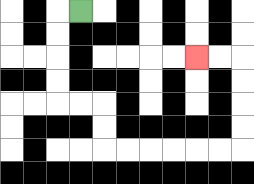{'start': '[3, 0]', 'end': '[8, 2]', 'path_directions': 'L,D,D,D,D,R,R,D,D,R,R,R,R,R,R,U,U,U,U,L,L', 'path_coordinates': '[[3, 0], [2, 0], [2, 1], [2, 2], [2, 3], [2, 4], [3, 4], [4, 4], [4, 5], [4, 6], [5, 6], [6, 6], [7, 6], [8, 6], [9, 6], [10, 6], [10, 5], [10, 4], [10, 3], [10, 2], [9, 2], [8, 2]]'}